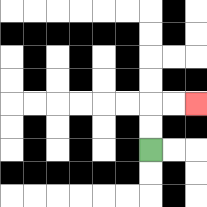{'start': '[6, 6]', 'end': '[8, 4]', 'path_directions': 'U,U,R,R', 'path_coordinates': '[[6, 6], [6, 5], [6, 4], [7, 4], [8, 4]]'}